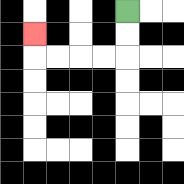{'start': '[5, 0]', 'end': '[1, 1]', 'path_directions': 'D,D,L,L,L,L,U', 'path_coordinates': '[[5, 0], [5, 1], [5, 2], [4, 2], [3, 2], [2, 2], [1, 2], [1, 1]]'}